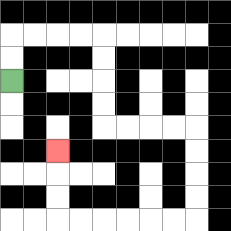{'start': '[0, 3]', 'end': '[2, 6]', 'path_directions': 'U,U,R,R,R,R,D,D,D,D,R,R,R,R,D,D,D,D,L,L,L,L,L,L,U,U,U', 'path_coordinates': '[[0, 3], [0, 2], [0, 1], [1, 1], [2, 1], [3, 1], [4, 1], [4, 2], [4, 3], [4, 4], [4, 5], [5, 5], [6, 5], [7, 5], [8, 5], [8, 6], [8, 7], [8, 8], [8, 9], [7, 9], [6, 9], [5, 9], [4, 9], [3, 9], [2, 9], [2, 8], [2, 7], [2, 6]]'}